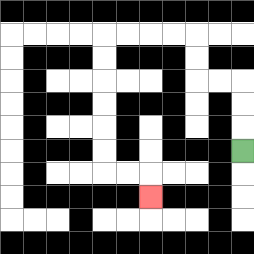{'start': '[10, 6]', 'end': '[6, 8]', 'path_directions': 'U,U,U,L,L,U,U,L,L,L,L,D,D,D,D,D,D,R,R,D', 'path_coordinates': '[[10, 6], [10, 5], [10, 4], [10, 3], [9, 3], [8, 3], [8, 2], [8, 1], [7, 1], [6, 1], [5, 1], [4, 1], [4, 2], [4, 3], [4, 4], [4, 5], [4, 6], [4, 7], [5, 7], [6, 7], [6, 8]]'}